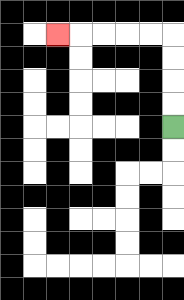{'start': '[7, 5]', 'end': '[2, 1]', 'path_directions': 'U,U,U,U,L,L,L,L,L', 'path_coordinates': '[[7, 5], [7, 4], [7, 3], [7, 2], [7, 1], [6, 1], [5, 1], [4, 1], [3, 1], [2, 1]]'}